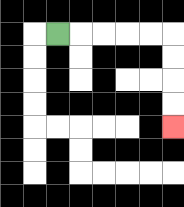{'start': '[2, 1]', 'end': '[7, 5]', 'path_directions': 'R,R,R,R,R,D,D,D,D', 'path_coordinates': '[[2, 1], [3, 1], [4, 1], [5, 1], [6, 1], [7, 1], [7, 2], [7, 3], [7, 4], [7, 5]]'}